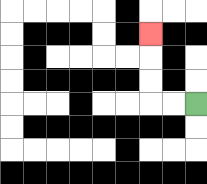{'start': '[8, 4]', 'end': '[6, 1]', 'path_directions': 'L,L,U,U,U', 'path_coordinates': '[[8, 4], [7, 4], [6, 4], [6, 3], [6, 2], [6, 1]]'}